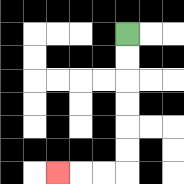{'start': '[5, 1]', 'end': '[2, 7]', 'path_directions': 'D,D,D,D,D,D,L,L,L', 'path_coordinates': '[[5, 1], [5, 2], [5, 3], [5, 4], [5, 5], [5, 6], [5, 7], [4, 7], [3, 7], [2, 7]]'}